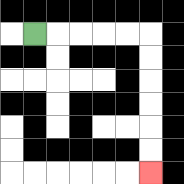{'start': '[1, 1]', 'end': '[6, 7]', 'path_directions': 'R,R,R,R,R,D,D,D,D,D,D', 'path_coordinates': '[[1, 1], [2, 1], [3, 1], [4, 1], [5, 1], [6, 1], [6, 2], [6, 3], [6, 4], [6, 5], [6, 6], [6, 7]]'}